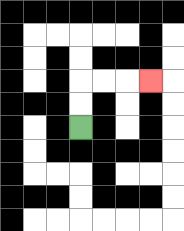{'start': '[3, 5]', 'end': '[6, 3]', 'path_directions': 'U,U,R,R,R', 'path_coordinates': '[[3, 5], [3, 4], [3, 3], [4, 3], [5, 3], [6, 3]]'}